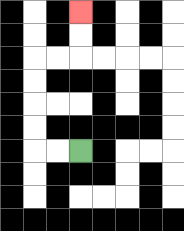{'start': '[3, 6]', 'end': '[3, 0]', 'path_directions': 'L,L,U,U,U,U,R,R,U,U', 'path_coordinates': '[[3, 6], [2, 6], [1, 6], [1, 5], [1, 4], [1, 3], [1, 2], [2, 2], [3, 2], [3, 1], [3, 0]]'}